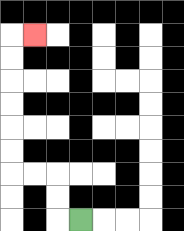{'start': '[3, 9]', 'end': '[1, 1]', 'path_directions': 'L,U,U,L,L,U,U,U,U,U,U,R', 'path_coordinates': '[[3, 9], [2, 9], [2, 8], [2, 7], [1, 7], [0, 7], [0, 6], [0, 5], [0, 4], [0, 3], [0, 2], [0, 1], [1, 1]]'}